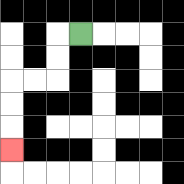{'start': '[3, 1]', 'end': '[0, 6]', 'path_directions': 'L,D,D,L,L,D,D,D', 'path_coordinates': '[[3, 1], [2, 1], [2, 2], [2, 3], [1, 3], [0, 3], [0, 4], [0, 5], [0, 6]]'}